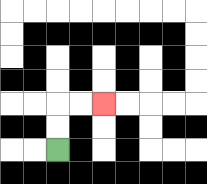{'start': '[2, 6]', 'end': '[4, 4]', 'path_directions': 'U,U,R,R', 'path_coordinates': '[[2, 6], [2, 5], [2, 4], [3, 4], [4, 4]]'}